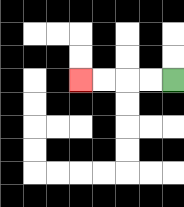{'start': '[7, 3]', 'end': '[3, 3]', 'path_directions': 'L,L,L,L', 'path_coordinates': '[[7, 3], [6, 3], [5, 3], [4, 3], [3, 3]]'}